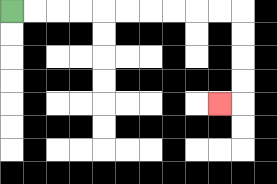{'start': '[0, 0]', 'end': '[9, 4]', 'path_directions': 'R,R,R,R,R,R,R,R,R,R,D,D,D,D,L', 'path_coordinates': '[[0, 0], [1, 0], [2, 0], [3, 0], [4, 0], [5, 0], [6, 0], [7, 0], [8, 0], [9, 0], [10, 0], [10, 1], [10, 2], [10, 3], [10, 4], [9, 4]]'}